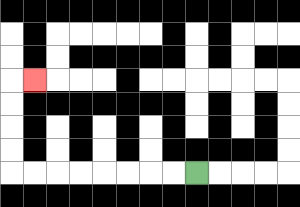{'start': '[8, 7]', 'end': '[1, 3]', 'path_directions': 'L,L,L,L,L,L,L,L,U,U,U,U,R', 'path_coordinates': '[[8, 7], [7, 7], [6, 7], [5, 7], [4, 7], [3, 7], [2, 7], [1, 7], [0, 7], [0, 6], [0, 5], [0, 4], [0, 3], [1, 3]]'}